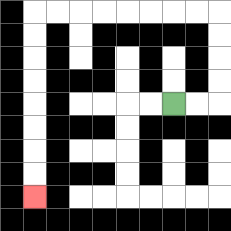{'start': '[7, 4]', 'end': '[1, 8]', 'path_directions': 'R,R,U,U,U,U,L,L,L,L,L,L,L,L,D,D,D,D,D,D,D,D', 'path_coordinates': '[[7, 4], [8, 4], [9, 4], [9, 3], [9, 2], [9, 1], [9, 0], [8, 0], [7, 0], [6, 0], [5, 0], [4, 0], [3, 0], [2, 0], [1, 0], [1, 1], [1, 2], [1, 3], [1, 4], [1, 5], [1, 6], [1, 7], [1, 8]]'}